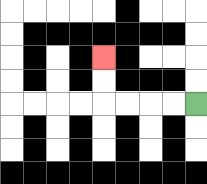{'start': '[8, 4]', 'end': '[4, 2]', 'path_directions': 'L,L,L,L,U,U', 'path_coordinates': '[[8, 4], [7, 4], [6, 4], [5, 4], [4, 4], [4, 3], [4, 2]]'}